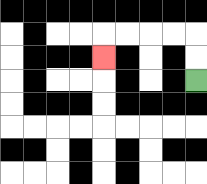{'start': '[8, 3]', 'end': '[4, 2]', 'path_directions': 'U,U,L,L,L,L,D', 'path_coordinates': '[[8, 3], [8, 2], [8, 1], [7, 1], [6, 1], [5, 1], [4, 1], [4, 2]]'}